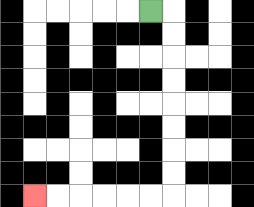{'start': '[6, 0]', 'end': '[1, 8]', 'path_directions': 'R,D,D,D,D,D,D,D,D,L,L,L,L,L,L', 'path_coordinates': '[[6, 0], [7, 0], [7, 1], [7, 2], [7, 3], [7, 4], [7, 5], [7, 6], [7, 7], [7, 8], [6, 8], [5, 8], [4, 8], [3, 8], [2, 8], [1, 8]]'}